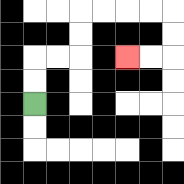{'start': '[1, 4]', 'end': '[5, 2]', 'path_directions': 'U,U,R,R,U,U,R,R,R,R,D,D,L,L', 'path_coordinates': '[[1, 4], [1, 3], [1, 2], [2, 2], [3, 2], [3, 1], [3, 0], [4, 0], [5, 0], [6, 0], [7, 0], [7, 1], [7, 2], [6, 2], [5, 2]]'}